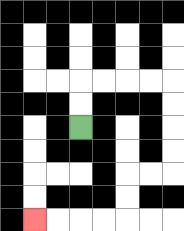{'start': '[3, 5]', 'end': '[1, 9]', 'path_directions': 'U,U,R,R,R,R,D,D,D,D,L,L,D,D,L,L,L,L', 'path_coordinates': '[[3, 5], [3, 4], [3, 3], [4, 3], [5, 3], [6, 3], [7, 3], [7, 4], [7, 5], [7, 6], [7, 7], [6, 7], [5, 7], [5, 8], [5, 9], [4, 9], [3, 9], [2, 9], [1, 9]]'}